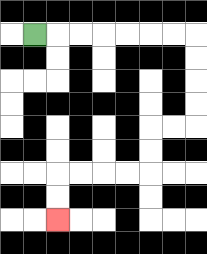{'start': '[1, 1]', 'end': '[2, 9]', 'path_directions': 'R,R,R,R,R,R,R,D,D,D,D,L,L,D,D,L,L,L,L,D,D', 'path_coordinates': '[[1, 1], [2, 1], [3, 1], [4, 1], [5, 1], [6, 1], [7, 1], [8, 1], [8, 2], [8, 3], [8, 4], [8, 5], [7, 5], [6, 5], [6, 6], [6, 7], [5, 7], [4, 7], [3, 7], [2, 7], [2, 8], [2, 9]]'}